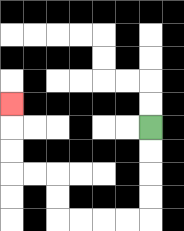{'start': '[6, 5]', 'end': '[0, 4]', 'path_directions': 'D,D,D,D,L,L,L,L,U,U,L,L,U,U,U', 'path_coordinates': '[[6, 5], [6, 6], [6, 7], [6, 8], [6, 9], [5, 9], [4, 9], [3, 9], [2, 9], [2, 8], [2, 7], [1, 7], [0, 7], [0, 6], [0, 5], [0, 4]]'}